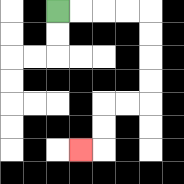{'start': '[2, 0]', 'end': '[3, 6]', 'path_directions': 'R,R,R,R,D,D,D,D,L,L,D,D,L', 'path_coordinates': '[[2, 0], [3, 0], [4, 0], [5, 0], [6, 0], [6, 1], [6, 2], [6, 3], [6, 4], [5, 4], [4, 4], [4, 5], [4, 6], [3, 6]]'}